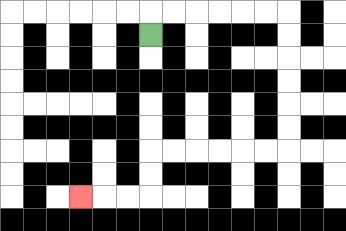{'start': '[6, 1]', 'end': '[3, 8]', 'path_directions': 'U,R,R,R,R,R,R,D,D,D,D,D,D,L,L,L,L,L,L,D,D,L,L,L', 'path_coordinates': '[[6, 1], [6, 0], [7, 0], [8, 0], [9, 0], [10, 0], [11, 0], [12, 0], [12, 1], [12, 2], [12, 3], [12, 4], [12, 5], [12, 6], [11, 6], [10, 6], [9, 6], [8, 6], [7, 6], [6, 6], [6, 7], [6, 8], [5, 8], [4, 8], [3, 8]]'}